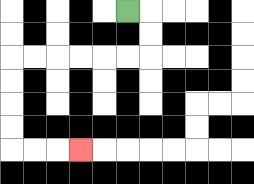{'start': '[5, 0]', 'end': '[3, 6]', 'path_directions': 'R,D,D,L,L,L,L,L,L,D,D,D,D,R,R,R', 'path_coordinates': '[[5, 0], [6, 0], [6, 1], [6, 2], [5, 2], [4, 2], [3, 2], [2, 2], [1, 2], [0, 2], [0, 3], [0, 4], [0, 5], [0, 6], [1, 6], [2, 6], [3, 6]]'}